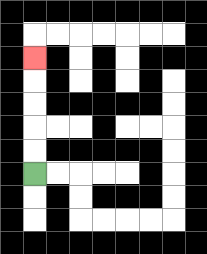{'start': '[1, 7]', 'end': '[1, 2]', 'path_directions': 'U,U,U,U,U', 'path_coordinates': '[[1, 7], [1, 6], [1, 5], [1, 4], [1, 3], [1, 2]]'}